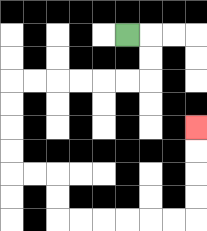{'start': '[5, 1]', 'end': '[8, 5]', 'path_directions': 'R,D,D,L,L,L,L,L,L,D,D,D,D,R,R,D,D,R,R,R,R,R,R,U,U,U,U', 'path_coordinates': '[[5, 1], [6, 1], [6, 2], [6, 3], [5, 3], [4, 3], [3, 3], [2, 3], [1, 3], [0, 3], [0, 4], [0, 5], [0, 6], [0, 7], [1, 7], [2, 7], [2, 8], [2, 9], [3, 9], [4, 9], [5, 9], [6, 9], [7, 9], [8, 9], [8, 8], [8, 7], [8, 6], [8, 5]]'}